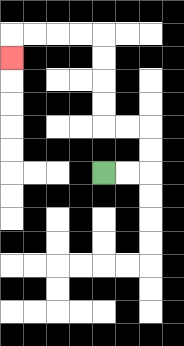{'start': '[4, 7]', 'end': '[0, 2]', 'path_directions': 'R,R,U,U,L,L,U,U,U,U,L,L,L,L,D', 'path_coordinates': '[[4, 7], [5, 7], [6, 7], [6, 6], [6, 5], [5, 5], [4, 5], [4, 4], [4, 3], [4, 2], [4, 1], [3, 1], [2, 1], [1, 1], [0, 1], [0, 2]]'}